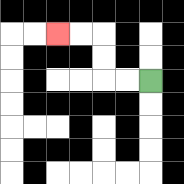{'start': '[6, 3]', 'end': '[2, 1]', 'path_directions': 'L,L,U,U,L,L', 'path_coordinates': '[[6, 3], [5, 3], [4, 3], [4, 2], [4, 1], [3, 1], [2, 1]]'}